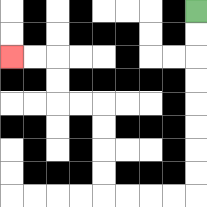{'start': '[8, 0]', 'end': '[0, 2]', 'path_directions': 'D,D,D,D,D,D,D,D,L,L,L,L,U,U,U,U,L,L,U,U,L,L', 'path_coordinates': '[[8, 0], [8, 1], [8, 2], [8, 3], [8, 4], [8, 5], [8, 6], [8, 7], [8, 8], [7, 8], [6, 8], [5, 8], [4, 8], [4, 7], [4, 6], [4, 5], [4, 4], [3, 4], [2, 4], [2, 3], [2, 2], [1, 2], [0, 2]]'}